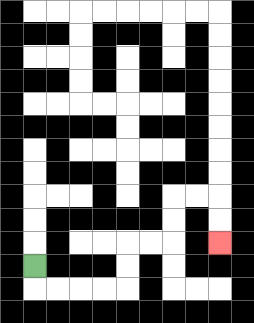{'start': '[1, 11]', 'end': '[9, 10]', 'path_directions': 'D,R,R,R,R,U,U,R,R,U,U,R,R,D,D', 'path_coordinates': '[[1, 11], [1, 12], [2, 12], [3, 12], [4, 12], [5, 12], [5, 11], [5, 10], [6, 10], [7, 10], [7, 9], [7, 8], [8, 8], [9, 8], [9, 9], [9, 10]]'}